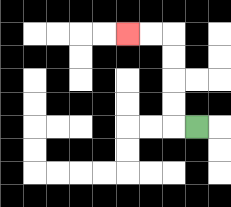{'start': '[8, 5]', 'end': '[5, 1]', 'path_directions': 'L,U,U,U,U,L,L', 'path_coordinates': '[[8, 5], [7, 5], [7, 4], [7, 3], [7, 2], [7, 1], [6, 1], [5, 1]]'}